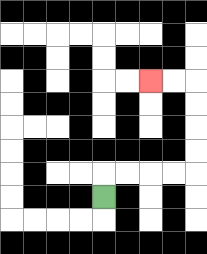{'start': '[4, 8]', 'end': '[6, 3]', 'path_directions': 'U,R,R,R,R,U,U,U,U,L,L', 'path_coordinates': '[[4, 8], [4, 7], [5, 7], [6, 7], [7, 7], [8, 7], [8, 6], [8, 5], [8, 4], [8, 3], [7, 3], [6, 3]]'}